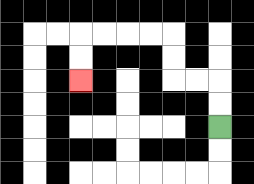{'start': '[9, 5]', 'end': '[3, 3]', 'path_directions': 'U,U,L,L,U,U,L,L,L,L,D,D', 'path_coordinates': '[[9, 5], [9, 4], [9, 3], [8, 3], [7, 3], [7, 2], [7, 1], [6, 1], [5, 1], [4, 1], [3, 1], [3, 2], [3, 3]]'}